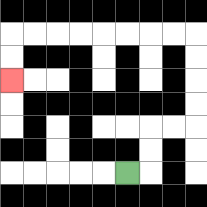{'start': '[5, 7]', 'end': '[0, 3]', 'path_directions': 'R,U,U,R,R,U,U,U,U,L,L,L,L,L,L,L,L,D,D', 'path_coordinates': '[[5, 7], [6, 7], [6, 6], [6, 5], [7, 5], [8, 5], [8, 4], [8, 3], [8, 2], [8, 1], [7, 1], [6, 1], [5, 1], [4, 1], [3, 1], [2, 1], [1, 1], [0, 1], [0, 2], [0, 3]]'}